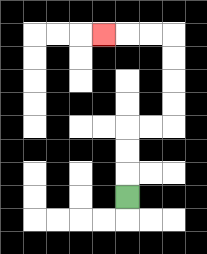{'start': '[5, 8]', 'end': '[4, 1]', 'path_directions': 'U,U,U,R,R,U,U,U,U,L,L,L', 'path_coordinates': '[[5, 8], [5, 7], [5, 6], [5, 5], [6, 5], [7, 5], [7, 4], [7, 3], [7, 2], [7, 1], [6, 1], [5, 1], [4, 1]]'}